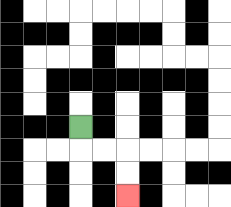{'start': '[3, 5]', 'end': '[5, 8]', 'path_directions': 'D,R,R,D,D', 'path_coordinates': '[[3, 5], [3, 6], [4, 6], [5, 6], [5, 7], [5, 8]]'}